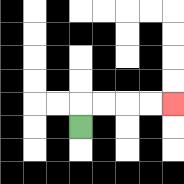{'start': '[3, 5]', 'end': '[7, 4]', 'path_directions': 'U,R,R,R,R', 'path_coordinates': '[[3, 5], [3, 4], [4, 4], [5, 4], [6, 4], [7, 4]]'}